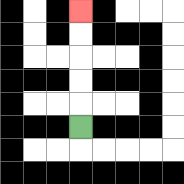{'start': '[3, 5]', 'end': '[3, 0]', 'path_directions': 'U,U,U,U,U', 'path_coordinates': '[[3, 5], [3, 4], [3, 3], [3, 2], [3, 1], [3, 0]]'}